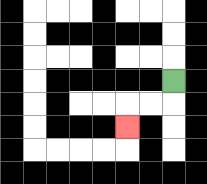{'start': '[7, 3]', 'end': '[5, 5]', 'path_directions': 'D,L,L,D', 'path_coordinates': '[[7, 3], [7, 4], [6, 4], [5, 4], [5, 5]]'}